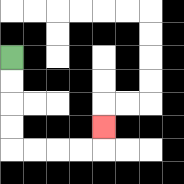{'start': '[0, 2]', 'end': '[4, 5]', 'path_directions': 'D,D,D,D,R,R,R,R,U', 'path_coordinates': '[[0, 2], [0, 3], [0, 4], [0, 5], [0, 6], [1, 6], [2, 6], [3, 6], [4, 6], [4, 5]]'}